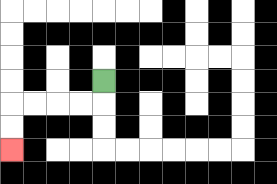{'start': '[4, 3]', 'end': '[0, 6]', 'path_directions': 'D,L,L,L,L,D,D', 'path_coordinates': '[[4, 3], [4, 4], [3, 4], [2, 4], [1, 4], [0, 4], [0, 5], [0, 6]]'}